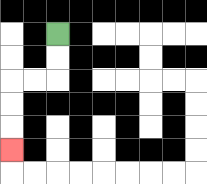{'start': '[2, 1]', 'end': '[0, 6]', 'path_directions': 'D,D,L,L,D,D,D', 'path_coordinates': '[[2, 1], [2, 2], [2, 3], [1, 3], [0, 3], [0, 4], [0, 5], [0, 6]]'}